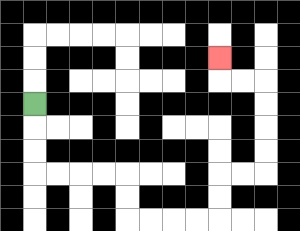{'start': '[1, 4]', 'end': '[9, 2]', 'path_directions': 'D,D,D,R,R,R,R,D,D,R,R,R,R,U,U,R,R,U,U,U,U,L,L,U', 'path_coordinates': '[[1, 4], [1, 5], [1, 6], [1, 7], [2, 7], [3, 7], [4, 7], [5, 7], [5, 8], [5, 9], [6, 9], [7, 9], [8, 9], [9, 9], [9, 8], [9, 7], [10, 7], [11, 7], [11, 6], [11, 5], [11, 4], [11, 3], [10, 3], [9, 3], [9, 2]]'}